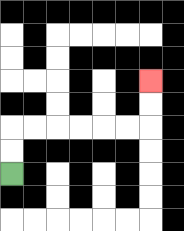{'start': '[0, 7]', 'end': '[6, 3]', 'path_directions': 'U,U,R,R,R,R,R,R,U,U', 'path_coordinates': '[[0, 7], [0, 6], [0, 5], [1, 5], [2, 5], [3, 5], [4, 5], [5, 5], [6, 5], [6, 4], [6, 3]]'}